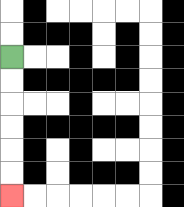{'start': '[0, 2]', 'end': '[0, 8]', 'path_directions': 'D,D,D,D,D,D', 'path_coordinates': '[[0, 2], [0, 3], [0, 4], [0, 5], [0, 6], [0, 7], [0, 8]]'}